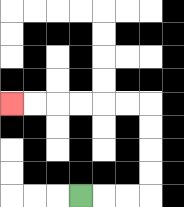{'start': '[3, 8]', 'end': '[0, 4]', 'path_directions': 'R,R,R,U,U,U,U,L,L,L,L,L,L', 'path_coordinates': '[[3, 8], [4, 8], [5, 8], [6, 8], [6, 7], [6, 6], [6, 5], [6, 4], [5, 4], [4, 4], [3, 4], [2, 4], [1, 4], [0, 4]]'}